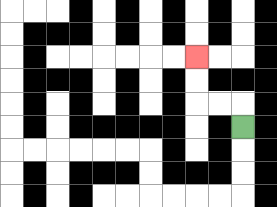{'start': '[10, 5]', 'end': '[8, 2]', 'path_directions': 'U,L,L,U,U', 'path_coordinates': '[[10, 5], [10, 4], [9, 4], [8, 4], [8, 3], [8, 2]]'}